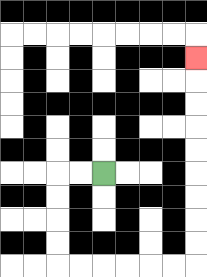{'start': '[4, 7]', 'end': '[8, 2]', 'path_directions': 'L,L,D,D,D,D,R,R,R,R,R,R,U,U,U,U,U,U,U,U,U', 'path_coordinates': '[[4, 7], [3, 7], [2, 7], [2, 8], [2, 9], [2, 10], [2, 11], [3, 11], [4, 11], [5, 11], [6, 11], [7, 11], [8, 11], [8, 10], [8, 9], [8, 8], [8, 7], [8, 6], [8, 5], [8, 4], [8, 3], [8, 2]]'}